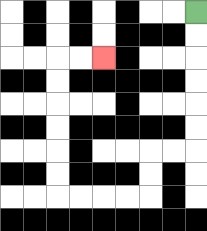{'start': '[8, 0]', 'end': '[4, 2]', 'path_directions': 'D,D,D,D,D,D,L,L,D,D,L,L,L,L,U,U,U,U,U,U,R,R', 'path_coordinates': '[[8, 0], [8, 1], [8, 2], [8, 3], [8, 4], [8, 5], [8, 6], [7, 6], [6, 6], [6, 7], [6, 8], [5, 8], [4, 8], [3, 8], [2, 8], [2, 7], [2, 6], [2, 5], [2, 4], [2, 3], [2, 2], [3, 2], [4, 2]]'}